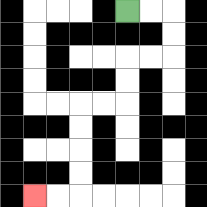{'start': '[5, 0]', 'end': '[1, 8]', 'path_directions': 'R,R,D,D,L,L,D,D,L,L,D,D,D,D,L,L', 'path_coordinates': '[[5, 0], [6, 0], [7, 0], [7, 1], [7, 2], [6, 2], [5, 2], [5, 3], [5, 4], [4, 4], [3, 4], [3, 5], [3, 6], [3, 7], [3, 8], [2, 8], [1, 8]]'}